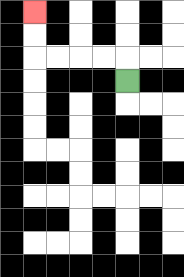{'start': '[5, 3]', 'end': '[1, 0]', 'path_directions': 'U,L,L,L,L,U,U', 'path_coordinates': '[[5, 3], [5, 2], [4, 2], [3, 2], [2, 2], [1, 2], [1, 1], [1, 0]]'}